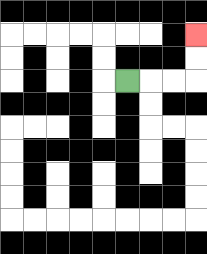{'start': '[5, 3]', 'end': '[8, 1]', 'path_directions': 'R,R,R,U,U', 'path_coordinates': '[[5, 3], [6, 3], [7, 3], [8, 3], [8, 2], [8, 1]]'}